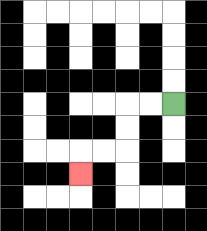{'start': '[7, 4]', 'end': '[3, 7]', 'path_directions': 'L,L,D,D,L,L,D', 'path_coordinates': '[[7, 4], [6, 4], [5, 4], [5, 5], [5, 6], [4, 6], [3, 6], [3, 7]]'}